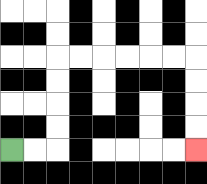{'start': '[0, 6]', 'end': '[8, 6]', 'path_directions': 'R,R,U,U,U,U,R,R,R,R,R,R,D,D,D,D', 'path_coordinates': '[[0, 6], [1, 6], [2, 6], [2, 5], [2, 4], [2, 3], [2, 2], [3, 2], [4, 2], [5, 2], [6, 2], [7, 2], [8, 2], [8, 3], [8, 4], [8, 5], [8, 6]]'}